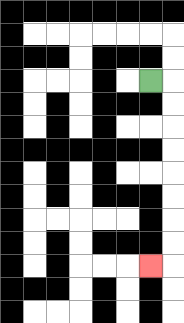{'start': '[6, 3]', 'end': '[6, 11]', 'path_directions': 'R,D,D,D,D,D,D,D,D,L', 'path_coordinates': '[[6, 3], [7, 3], [7, 4], [7, 5], [7, 6], [7, 7], [7, 8], [7, 9], [7, 10], [7, 11], [6, 11]]'}